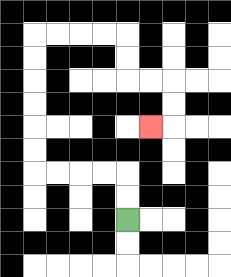{'start': '[5, 9]', 'end': '[6, 5]', 'path_directions': 'U,U,L,L,L,L,U,U,U,U,U,U,R,R,R,R,D,D,R,R,D,D,L', 'path_coordinates': '[[5, 9], [5, 8], [5, 7], [4, 7], [3, 7], [2, 7], [1, 7], [1, 6], [1, 5], [1, 4], [1, 3], [1, 2], [1, 1], [2, 1], [3, 1], [4, 1], [5, 1], [5, 2], [5, 3], [6, 3], [7, 3], [7, 4], [7, 5], [6, 5]]'}